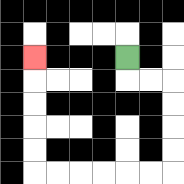{'start': '[5, 2]', 'end': '[1, 2]', 'path_directions': 'D,R,R,D,D,D,D,L,L,L,L,L,L,U,U,U,U,U', 'path_coordinates': '[[5, 2], [5, 3], [6, 3], [7, 3], [7, 4], [7, 5], [7, 6], [7, 7], [6, 7], [5, 7], [4, 7], [3, 7], [2, 7], [1, 7], [1, 6], [1, 5], [1, 4], [1, 3], [1, 2]]'}